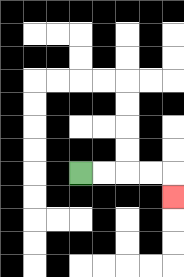{'start': '[3, 7]', 'end': '[7, 8]', 'path_directions': 'R,R,R,R,D', 'path_coordinates': '[[3, 7], [4, 7], [5, 7], [6, 7], [7, 7], [7, 8]]'}